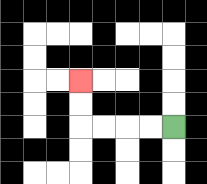{'start': '[7, 5]', 'end': '[3, 3]', 'path_directions': 'L,L,L,L,U,U', 'path_coordinates': '[[7, 5], [6, 5], [5, 5], [4, 5], [3, 5], [3, 4], [3, 3]]'}